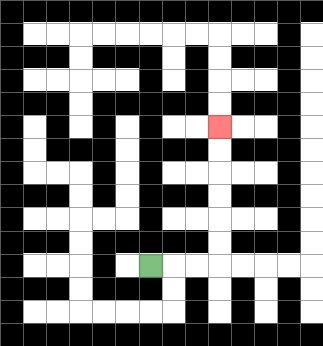{'start': '[6, 11]', 'end': '[9, 5]', 'path_directions': 'R,R,R,U,U,U,U,U,U', 'path_coordinates': '[[6, 11], [7, 11], [8, 11], [9, 11], [9, 10], [9, 9], [9, 8], [9, 7], [9, 6], [9, 5]]'}